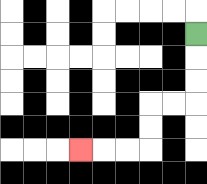{'start': '[8, 1]', 'end': '[3, 6]', 'path_directions': 'D,D,D,L,L,D,D,L,L,L', 'path_coordinates': '[[8, 1], [8, 2], [8, 3], [8, 4], [7, 4], [6, 4], [6, 5], [6, 6], [5, 6], [4, 6], [3, 6]]'}